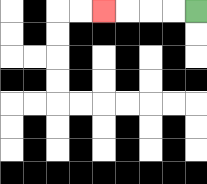{'start': '[8, 0]', 'end': '[4, 0]', 'path_directions': 'L,L,L,L', 'path_coordinates': '[[8, 0], [7, 0], [6, 0], [5, 0], [4, 0]]'}